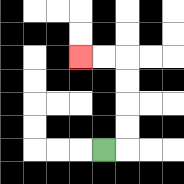{'start': '[4, 6]', 'end': '[3, 2]', 'path_directions': 'R,U,U,U,U,L,L', 'path_coordinates': '[[4, 6], [5, 6], [5, 5], [5, 4], [5, 3], [5, 2], [4, 2], [3, 2]]'}